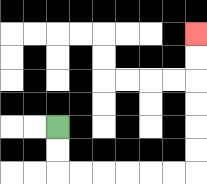{'start': '[2, 5]', 'end': '[8, 1]', 'path_directions': 'D,D,R,R,R,R,R,R,U,U,U,U,U,U', 'path_coordinates': '[[2, 5], [2, 6], [2, 7], [3, 7], [4, 7], [5, 7], [6, 7], [7, 7], [8, 7], [8, 6], [8, 5], [8, 4], [8, 3], [8, 2], [8, 1]]'}